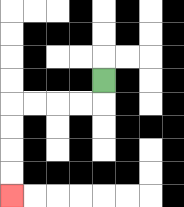{'start': '[4, 3]', 'end': '[0, 8]', 'path_directions': 'D,L,L,L,L,D,D,D,D', 'path_coordinates': '[[4, 3], [4, 4], [3, 4], [2, 4], [1, 4], [0, 4], [0, 5], [0, 6], [0, 7], [0, 8]]'}